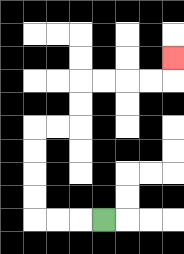{'start': '[4, 9]', 'end': '[7, 2]', 'path_directions': 'L,L,L,U,U,U,U,R,R,U,U,R,R,R,R,U', 'path_coordinates': '[[4, 9], [3, 9], [2, 9], [1, 9], [1, 8], [1, 7], [1, 6], [1, 5], [2, 5], [3, 5], [3, 4], [3, 3], [4, 3], [5, 3], [6, 3], [7, 3], [7, 2]]'}